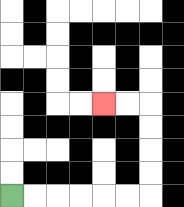{'start': '[0, 8]', 'end': '[4, 4]', 'path_directions': 'R,R,R,R,R,R,U,U,U,U,L,L', 'path_coordinates': '[[0, 8], [1, 8], [2, 8], [3, 8], [4, 8], [5, 8], [6, 8], [6, 7], [6, 6], [6, 5], [6, 4], [5, 4], [4, 4]]'}